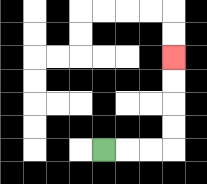{'start': '[4, 6]', 'end': '[7, 2]', 'path_directions': 'R,R,R,U,U,U,U', 'path_coordinates': '[[4, 6], [5, 6], [6, 6], [7, 6], [7, 5], [7, 4], [7, 3], [7, 2]]'}